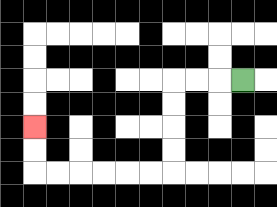{'start': '[10, 3]', 'end': '[1, 5]', 'path_directions': 'L,L,L,D,D,D,D,L,L,L,L,L,L,U,U', 'path_coordinates': '[[10, 3], [9, 3], [8, 3], [7, 3], [7, 4], [7, 5], [7, 6], [7, 7], [6, 7], [5, 7], [4, 7], [3, 7], [2, 7], [1, 7], [1, 6], [1, 5]]'}